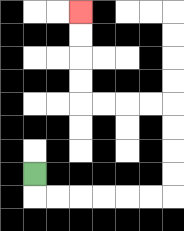{'start': '[1, 7]', 'end': '[3, 0]', 'path_directions': 'D,R,R,R,R,R,R,U,U,U,U,L,L,L,L,U,U,U,U', 'path_coordinates': '[[1, 7], [1, 8], [2, 8], [3, 8], [4, 8], [5, 8], [6, 8], [7, 8], [7, 7], [7, 6], [7, 5], [7, 4], [6, 4], [5, 4], [4, 4], [3, 4], [3, 3], [3, 2], [3, 1], [3, 0]]'}